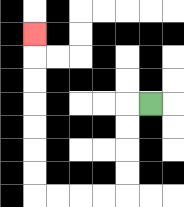{'start': '[6, 4]', 'end': '[1, 1]', 'path_directions': 'L,D,D,D,D,L,L,L,L,U,U,U,U,U,U,U', 'path_coordinates': '[[6, 4], [5, 4], [5, 5], [5, 6], [5, 7], [5, 8], [4, 8], [3, 8], [2, 8], [1, 8], [1, 7], [1, 6], [1, 5], [1, 4], [1, 3], [1, 2], [1, 1]]'}